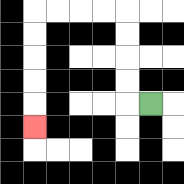{'start': '[6, 4]', 'end': '[1, 5]', 'path_directions': 'L,U,U,U,U,L,L,L,L,D,D,D,D,D', 'path_coordinates': '[[6, 4], [5, 4], [5, 3], [5, 2], [5, 1], [5, 0], [4, 0], [3, 0], [2, 0], [1, 0], [1, 1], [1, 2], [1, 3], [1, 4], [1, 5]]'}